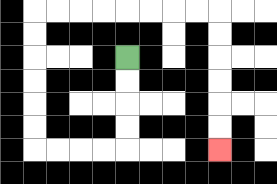{'start': '[5, 2]', 'end': '[9, 6]', 'path_directions': 'D,D,D,D,L,L,L,L,U,U,U,U,U,U,R,R,R,R,R,R,R,R,D,D,D,D,D,D', 'path_coordinates': '[[5, 2], [5, 3], [5, 4], [5, 5], [5, 6], [4, 6], [3, 6], [2, 6], [1, 6], [1, 5], [1, 4], [1, 3], [1, 2], [1, 1], [1, 0], [2, 0], [3, 0], [4, 0], [5, 0], [6, 0], [7, 0], [8, 0], [9, 0], [9, 1], [9, 2], [9, 3], [9, 4], [9, 5], [9, 6]]'}